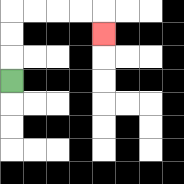{'start': '[0, 3]', 'end': '[4, 1]', 'path_directions': 'U,U,U,R,R,R,R,D', 'path_coordinates': '[[0, 3], [0, 2], [0, 1], [0, 0], [1, 0], [2, 0], [3, 0], [4, 0], [4, 1]]'}